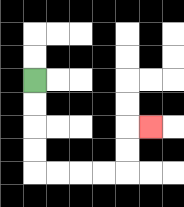{'start': '[1, 3]', 'end': '[6, 5]', 'path_directions': 'D,D,D,D,R,R,R,R,U,U,R', 'path_coordinates': '[[1, 3], [1, 4], [1, 5], [1, 6], [1, 7], [2, 7], [3, 7], [4, 7], [5, 7], [5, 6], [5, 5], [6, 5]]'}